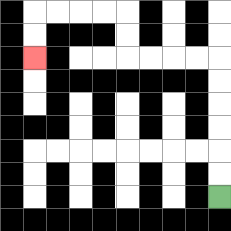{'start': '[9, 8]', 'end': '[1, 2]', 'path_directions': 'U,U,U,U,U,U,L,L,L,L,U,U,L,L,L,L,D,D', 'path_coordinates': '[[9, 8], [9, 7], [9, 6], [9, 5], [9, 4], [9, 3], [9, 2], [8, 2], [7, 2], [6, 2], [5, 2], [5, 1], [5, 0], [4, 0], [3, 0], [2, 0], [1, 0], [1, 1], [1, 2]]'}